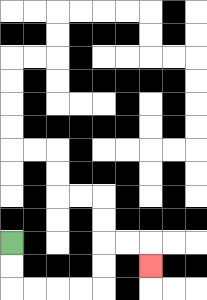{'start': '[0, 10]', 'end': '[6, 11]', 'path_directions': 'D,D,R,R,R,R,U,U,R,R,D', 'path_coordinates': '[[0, 10], [0, 11], [0, 12], [1, 12], [2, 12], [3, 12], [4, 12], [4, 11], [4, 10], [5, 10], [6, 10], [6, 11]]'}